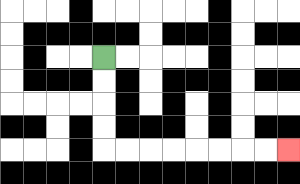{'start': '[4, 2]', 'end': '[12, 6]', 'path_directions': 'D,D,D,D,R,R,R,R,R,R,R,R', 'path_coordinates': '[[4, 2], [4, 3], [4, 4], [4, 5], [4, 6], [5, 6], [6, 6], [7, 6], [8, 6], [9, 6], [10, 6], [11, 6], [12, 6]]'}